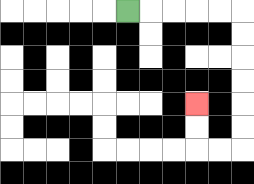{'start': '[5, 0]', 'end': '[8, 4]', 'path_directions': 'R,R,R,R,R,D,D,D,D,D,D,L,L,U,U', 'path_coordinates': '[[5, 0], [6, 0], [7, 0], [8, 0], [9, 0], [10, 0], [10, 1], [10, 2], [10, 3], [10, 4], [10, 5], [10, 6], [9, 6], [8, 6], [8, 5], [8, 4]]'}